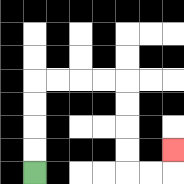{'start': '[1, 7]', 'end': '[7, 6]', 'path_directions': 'U,U,U,U,R,R,R,R,D,D,D,D,R,R,U', 'path_coordinates': '[[1, 7], [1, 6], [1, 5], [1, 4], [1, 3], [2, 3], [3, 3], [4, 3], [5, 3], [5, 4], [5, 5], [5, 6], [5, 7], [6, 7], [7, 7], [7, 6]]'}